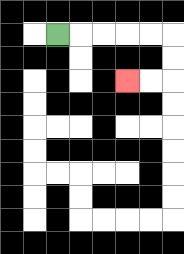{'start': '[2, 1]', 'end': '[5, 3]', 'path_directions': 'R,R,R,R,R,D,D,L,L', 'path_coordinates': '[[2, 1], [3, 1], [4, 1], [5, 1], [6, 1], [7, 1], [7, 2], [7, 3], [6, 3], [5, 3]]'}